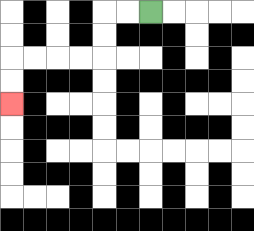{'start': '[6, 0]', 'end': '[0, 4]', 'path_directions': 'L,L,D,D,L,L,L,L,D,D', 'path_coordinates': '[[6, 0], [5, 0], [4, 0], [4, 1], [4, 2], [3, 2], [2, 2], [1, 2], [0, 2], [0, 3], [0, 4]]'}